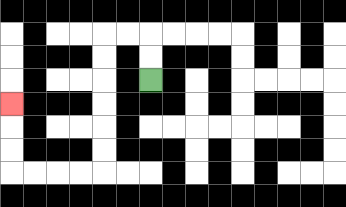{'start': '[6, 3]', 'end': '[0, 4]', 'path_directions': 'U,U,L,L,D,D,D,D,D,D,L,L,L,L,U,U,U', 'path_coordinates': '[[6, 3], [6, 2], [6, 1], [5, 1], [4, 1], [4, 2], [4, 3], [4, 4], [4, 5], [4, 6], [4, 7], [3, 7], [2, 7], [1, 7], [0, 7], [0, 6], [0, 5], [0, 4]]'}